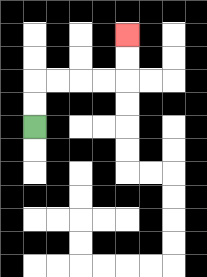{'start': '[1, 5]', 'end': '[5, 1]', 'path_directions': 'U,U,R,R,R,R,U,U', 'path_coordinates': '[[1, 5], [1, 4], [1, 3], [2, 3], [3, 3], [4, 3], [5, 3], [5, 2], [5, 1]]'}